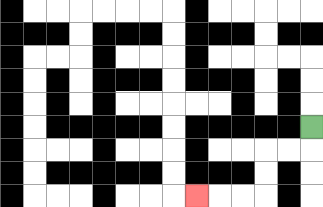{'start': '[13, 5]', 'end': '[8, 8]', 'path_directions': 'D,L,L,D,D,L,L,L', 'path_coordinates': '[[13, 5], [13, 6], [12, 6], [11, 6], [11, 7], [11, 8], [10, 8], [9, 8], [8, 8]]'}